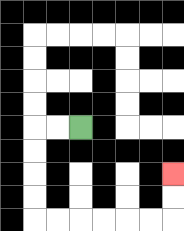{'start': '[3, 5]', 'end': '[7, 7]', 'path_directions': 'L,L,D,D,D,D,R,R,R,R,R,R,U,U', 'path_coordinates': '[[3, 5], [2, 5], [1, 5], [1, 6], [1, 7], [1, 8], [1, 9], [2, 9], [3, 9], [4, 9], [5, 9], [6, 9], [7, 9], [7, 8], [7, 7]]'}